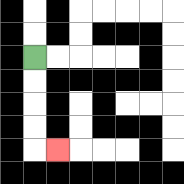{'start': '[1, 2]', 'end': '[2, 6]', 'path_directions': 'D,D,D,D,R', 'path_coordinates': '[[1, 2], [1, 3], [1, 4], [1, 5], [1, 6], [2, 6]]'}